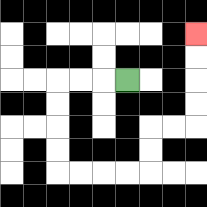{'start': '[5, 3]', 'end': '[8, 1]', 'path_directions': 'L,L,L,D,D,D,D,R,R,R,R,U,U,R,R,U,U,U,U', 'path_coordinates': '[[5, 3], [4, 3], [3, 3], [2, 3], [2, 4], [2, 5], [2, 6], [2, 7], [3, 7], [4, 7], [5, 7], [6, 7], [6, 6], [6, 5], [7, 5], [8, 5], [8, 4], [8, 3], [8, 2], [8, 1]]'}